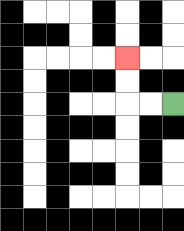{'start': '[7, 4]', 'end': '[5, 2]', 'path_directions': 'L,L,U,U', 'path_coordinates': '[[7, 4], [6, 4], [5, 4], [5, 3], [5, 2]]'}